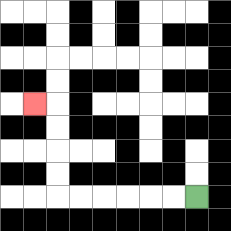{'start': '[8, 8]', 'end': '[1, 4]', 'path_directions': 'L,L,L,L,L,L,U,U,U,U,L', 'path_coordinates': '[[8, 8], [7, 8], [6, 8], [5, 8], [4, 8], [3, 8], [2, 8], [2, 7], [2, 6], [2, 5], [2, 4], [1, 4]]'}